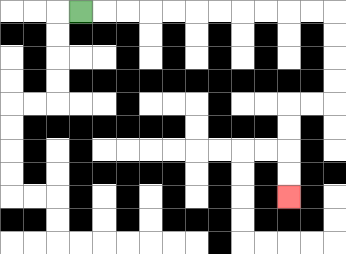{'start': '[3, 0]', 'end': '[12, 8]', 'path_directions': 'R,R,R,R,R,R,R,R,R,R,R,D,D,D,D,L,L,D,D,D,D', 'path_coordinates': '[[3, 0], [4, 0], [5, 0], [6, 0], [7, 0], [8, 0], [9, 0], [10, 0], [11, 0], [12, 0], [13, 0], [14, 0], [14, 1], [14, 2], [14, 3], [14, 4], [13, 4], [12, 4], [12, 5], [12, 6], [12, 7], [12, 8]]'}